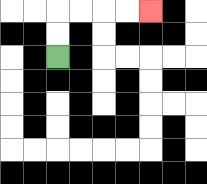{'start': '[2, 2]', 'end': '[6, 0]', 'path_directions': 'U,U,R,R,R,R', 'path_coordinates': '[[2, 2], [2, 1], [2, 0], [3, 0], [4, 0], [5, 0], [6, 0]]'}